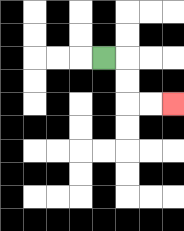{'start': '[4, 2]', 'end': '[7, 4]', 'path_directions': 'R,D,D,R,R', 'path_coordinates': '[[4, 2], [5, 2], [5, 3], [5, 4], [6, 4], [7, 4]]'}